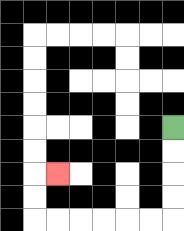{'start': '[7, 5]', 'end': '[2, 7]', 'path_directions': 'D,D,D,D,L,L,L,L,L,L,U,U,R', 'path_coordinates': '[[7, 5], [7, 6], [7, 7], [7, 8], [7, 9], [6, 9], [5, 9], [4, 9], [3, 9], [2, 9], [1, 9], [1, 8], [1, 7], [2, 7]]'}